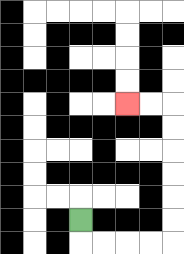{'start': '[3, 9]', 'end': '[5, 4]', 'path_directions': 'D,R,R,R,R,U,U,U,U,U,U,L,L', 'path_coordinates': '[[3, 9], [3, 10], [4, 10], [5, 10], [6, 10], [7, 10], [7, 9], [7, 8], [7, 7], [7, 6], [7, 5], [7, 4], [6, 4], [5, 4]]'}